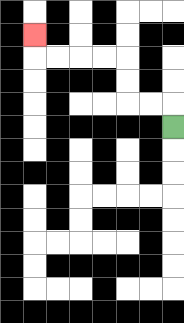{'start': '[7, 5]', 'end': '[1, 1]', 'path_directions': 'U,L,L,U,U,L,L,L,L,U', 'path_coordinates': '[[7, 5], [7, 4], [6, 4], [5, 4], [5, 3], [5, 2], [4, 2], [3, 2], [2, 2], [1, 2], [1, 1]]'}